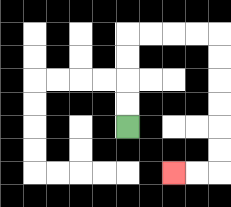{'start': '[5, 5]', 'end': '[7, 7]', 'path_directions': 'U,U,U,U,R,R,R,R,D,D,D,D,D,D,L,L', 'path_coordinates': '[[5, 5], [5, 4], [5, 3], [5, 2], [5, 1], [6, 1], [7, 1], [8, 1], [9, 1], [9, 2], [9, 3], [9, 4], [9, 5], [9, 6], [9, 7], [8, 7], [7, 7]]'}